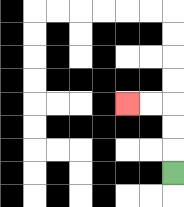{'start': '[7, 7]', 'end': '[5, 4]', 'path_directions': 'U,U,U,L,L', 'path_coordinates': '[[7, 7], [7, 6], [7, 5], [7, 4], [6, 4], [5, 4]]'}